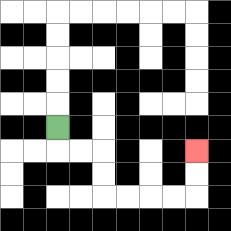{'start': '[2, 5]', 'end': '[8, 6]', 'path_directions': 'D,R,R,D,D,R,R,R,R,U,U', 'path_coordinates': '[[2, 5], [2, 6], [3, 6], [4, 6], [4, 7], [4, 8], [5, 8], [6, 8], [7, 8], [8, 8], [8, 7], [8, 6]]'}